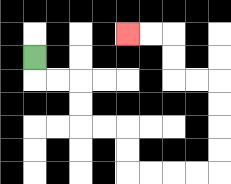{'start': '[1, 2]', 'end': '[5, 1]', 'path_directions': 'D,R,R,D,D,R,R,D,D,R,R,R,R,U,U,U,U,L,L,U,U,L,L', 'path_coordinates': '[[1, 2], [1, 3], [2, 3], [3, 3], [3, 4], [3, 5], [4, 5], [5, 5], [5, 6], [5, 7], [6, 7], [7, 7], [8, 7], [9, 7], [9, 6], [9, 5], [9, 4], [9, 3], [8, 3], [7, 3], [7, 2], [7, 1], [6, 1], [5, 1]]'}